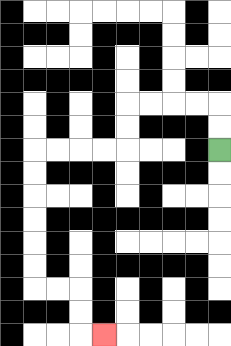{'start': '[9, 6]', 'end': '[4, 14]', 'path_directions': 'U,U,L,L,L,L,D,D,L,L,L,L,D,D,D,D,D,D,R,R,D,D,R', 'path_coordinates': '[[9, 6], [9, 5], [9, 4], [8, 4], [7, 4], [6, 4], [5, 4], [5, 5], [5, 6], [4, 6], [3, 6], [2, 6], [1, 6], [1, 7], [1, 8], [1, 9], [1, 10], [1, 11], [1, 12], [2, 12], [3, 12], [3, 13], [3, 14], [4, 14]]'}